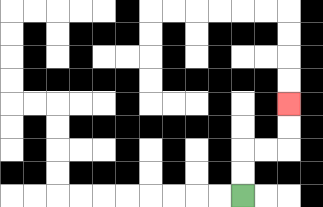{'start': '[10, 8]', 'end': '[12, 4]', 'path_directions': 'U,U,R,R,U,U', 'path_coordinates': '[[10, 8], [10, 7], [10, 6], [11, 6], [12, 6], [12, 5], [12, 4]]'}